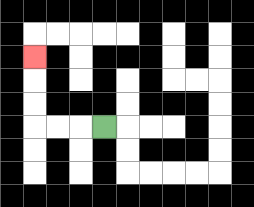{'start': '[4, 5]', 'end': '[1, 2]', 'path_directions': 'L,L,L,U,U,U', 'path_coordinates': '[[4, 5], [3, 5], [2, 5], [1, 5], [1, 4], [1, 3], [1, 2]]'}